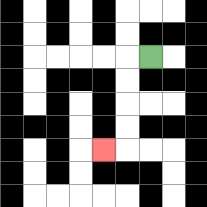{'start': '[6, 2]', 'end': '[4, 6]', 'path_directions': 'L,D,D,D,D,L', 'path_coordinates': '[[6, 2], [5, 2], [5, 3], [5, 4], [5, 5], [5, 6], [4, 6]]'}